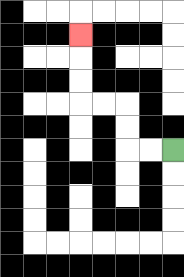{'start': '[7, 6]', 'end': '[3, 1]', 'path_directions': 'L,L,U,U,L,L,U,U,U', 'path_coordinates': '[[7, 6], [6, 6], [5, 6], [5, 5], [5, 4], [4, 4], [3, 4], [3, 3], [3, 2], [3, 1]]'}